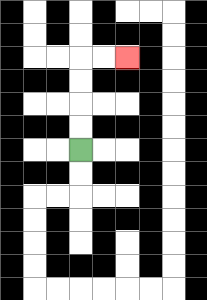{'start': '[3, 6]', 'end': '[5, 2]', 'path_directions': 'U,U,U,U,R,R', 'path_coordinates': '[[3, 6], [3, 5], [3, 4], [3, 3], [3, 2], [4, 2], [5, 2]]'}